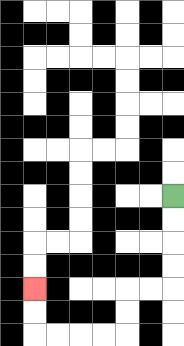{'start': '[7, 8]', 'end': '[1, 12]', 'path_directions': 'D,D,D,D,L,L,D,D,L,L,L,L,U,U', 'path_coordinates': '[[7, 8], [7, 9], [7, 10], [7, 11], [7, 12], [6, 12], [5, 12], [5, 13], [5, 14], [4, 14], [3, 14], [2, 14], [1, 14], [1, 13], [1, 12]]'}